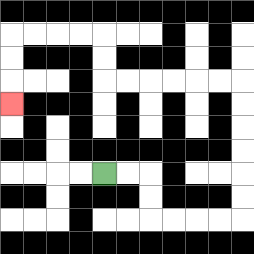{'start': '[4, 7]', 'end': '[0, 4]', 'path_directions': 'R,R,D,D,R,R,R,R,U,U,U,U,U,U,L,L,L,L,L,L,U,U,L,L,L,L,D,D,D', 'path_coordinates': '[[4, 7], [5, 7], [6, 7], [6, 8], [6, 9], [7, 9], [8, 9], [9, 9], [10, 9], [10, 8], [10, 7], [10, 6], [10, 5], [10, 4], [10, 3], [9, 3], [8, 3], [7, 3], [6, 3], [5, 3], [4, 3], [4, 2], [4, 1], [3, 1], [2, 1], [1, 1], [0, 1], [0, 2], [0, 3], [0, 4]]'}